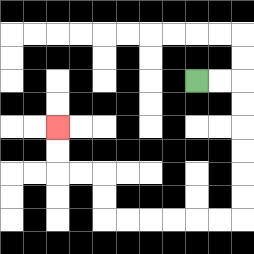{'start': '[8, 3]', 'end': '[2, 5]', 'path_directions': 'R,R,D,D,D,D,D,D,L,L,L,L,L,L,U,U,L,L,U,U', 'path_coordinates': '[[8, 3], [9, 3], [10, 3], [10, 4], [10, 5], [10, 6], [10, 7], [10, 8], [10, 9], [9, 9], [8, 9], [7, 9], [6, 9], [5, 9], [4, 9], [4, 8], [4, 7], [3, 7], [2, 7], [2, 6], [2, 5]]'}